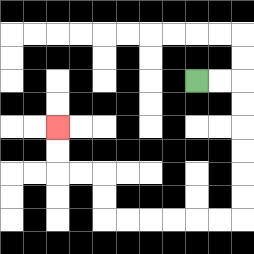{'start': '[8, 3]', 'end': '[2, 5]', 'path_directions': 'R,R,D,D,D,D,D,D,L,L,L,L,L,L,U,U,L,L,U,U', 'path_coordinates': '[[8, 3], [9, 3], [10, 3], [10, 4], [10, 5], [10, 6], [10, 7], [10, 8], [10, 9], [9, 9], [8, 9], [7, 9], [6, 9], [5, 9], [4, 9], [4, 8], [4, 7], [3, 7], [2, 7], [2, 6], [2, 5]]'}